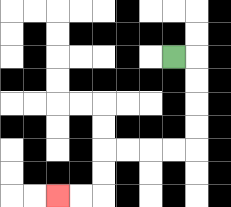{'start': '[7, 2]', 'end': '[2, 8]', 'path_directions': 'R,D,D,D,D,L,L,L,L,D,D,L,L', 'path_coordinates': '[[7, 2], [8, 2], [8, 3], [8, 4], [8, 5], [8, 6], [7, 6], [6, 6], [5, 6], [4, 6], [4, 7], [4, 8], [3, 8], [2, 8]]'}